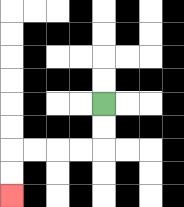{'start': '[4, 4]', 'end': '[0, 8]', 'path_directions': 'D,D,L,L,L,L,D,D', 'path_coordinates': '[[4, 4], [4, 5], [4, 6], [3, 6], [2, 6], [1, 6], [0, 6], [0, 7], [0, 8]]'}